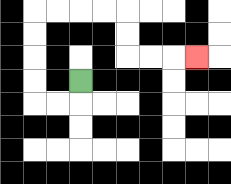{'start': '[3, 3]', 'end': '[8, 2]', 'path_directions': 'D,L,L,U,U,U,U,R,R,R,R,D,D,R,R,R', 'path_coordinates': '[[3, 3], [3, 4], [2, 4], [1, 4], [1, 3], [1, 2], [1, 1], [1, 0], [2, 0], [3, 0], [4, 0], [5, 0], [5, 1], [5, 2], [6, 2], [7, 2], [8, 2]]'}